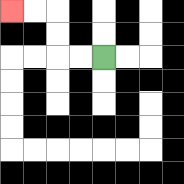{'start': '[4, 2]', 'end': '[0, 0]', 'path_directions': 'L,L,U,U,L,L', 'path_coordinates': '[[4, 2], [3, 2], [2, 2], [2, 1], [2, 0], [1, 0], [0, 0]]'}